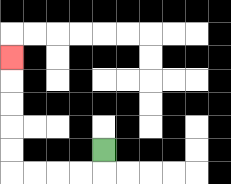{'start': '[4, 6]', 'end': '[0, 2]', 'path_directions': 'D,L,L,L,L,U,U,U,U,U', 'path_coordinates': '[[4, 6], [4, 7], [3, 7], [2, 7], [1, 7], [0, 7], [0, 6], [0, 5], [0, 4], [0, 3], [0, 2]]'}